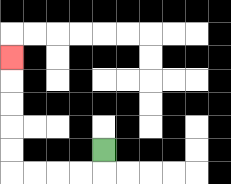{'start': '[4, 6]', 'end': '[0, 2]', 'path_directions': 'D,L,L,L,L,U,U,U,U,U', 'path_coordinates': '[[4, 6], [4, 7], [3, 7], [2, 7], [1, 7], [0, 7], [0, 6], [0, 5], [0, 4], [0, 3], [0, 2]]'}